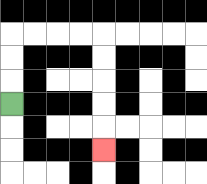{'start': '[0, 4]', 'end': '[4, 6]', 'path_directions': 'U,U,U,R,R,R,R,D,D,D,D,D', 'path_coordinates': '[[0, 4], [0, 3], [0, 2], [0, 1], [1, 1], [2, 1], [3, 1], [4, 1], [4, 2], [4, 3], [4, 4], [4, 5], [4, 6]]'}